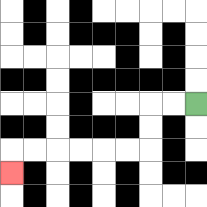{'start': '[8, 4]', 'end': '[0, 7]', 'path_directions': 'L,L,D,D,L,L,L,L,L,L,D', 'path_coordinates': '[[8, 4], [7, 4], [6, 4], [6, 5], [6, 6], [5, 6], [4, 6], [3, 6], [2, 6], [1, 6], [0, 6], [0, 7]]'}